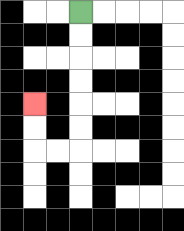{'start': '[3, 0]', 'end': '[1, 4]', 'path_directions': 'D,D,D,D,D,D,L,L,U,U', 'path_coordinates': '[[3, 0], [3, 1], [3, 2], [3, 3], [3, 4], [3, 5], [3, 6], [2, 6], [1, 6], [1, 5], [1, 4]]'}